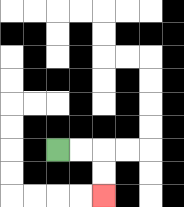{'start': '[2, 6]', 'end': '[4, 8]', 'path_directions': 'R,R,D,D', 'path_coordinates': '[[2, 6], [3, 6], [4, 6], [4, 7], [4, 8]]'}